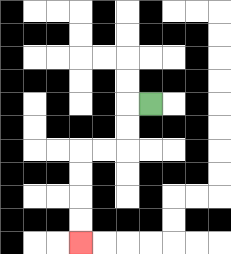{'start': '[6, 4]', 'end': '[3, 10]', 'path_directions': 'L,D,D,L,L,D,D,D,D', 'path_coordinates': '[[6, 4], [5, 4], [5, 5], [5, 6], [4, 6], [3, 6], [3, 7], [3, 8], [3, 9], [3, 10]]'}